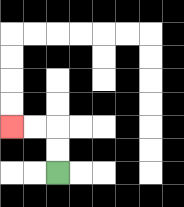{'start': '[2, 7]', 'end': '[0, 5]', 'path_directions': 'U,U,L,L', 'path_coordinates': '[[2, 7], [2, 6], [2, 5], [1, 5], [0, 5]]'}